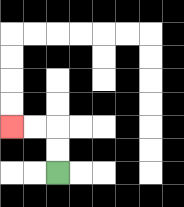{'start': '[2, 7]', 'end': '[0, 5]', 'path_directions': 'U,U,L,L', 'path_coordinates': '[[2, 7], [2, 6], [2, 5], [1, 5], [0, 5]]'}